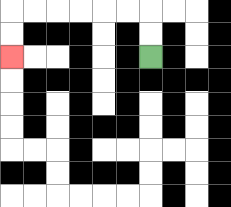{'start': '[6, 2]', 'end': '[0, 2]', 'path_directions': 'U,U,L,L,L,L,L,L,D,D', 'path_coordinates': '[[6, 2], [6, 1], [6, 0], [5, 0], [4, 0], [3, 0], [2, 0], [1, 0], [0, 0], [0, 1], [0, 2]]'}